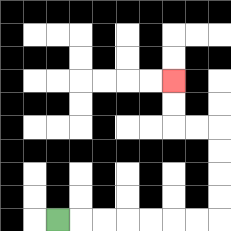{'start': '[2, 9]', 'end': '[7, 3]', 'path_directions': 'R,R,R,R,R,R,R,U,U,U,U,L,L,U,U', 'path_coordinates': '[[2, 9], [3, 9], [4, 9], [5, 9], [6, 9], [7, 9], [8, 9], [9, 9], [9, 8], [9, 7], [9, 6], [9, 5], [8, 5], [7, 5], [7, 4], [7, 3]]'}